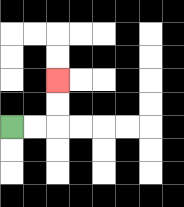{'start': '[0, 5]', 'end': '[2, 3]', 'path_directions': 'R,R,U,U', 'path_coordinates': '[[0, 5], [1, 5], [2, 5], [2, 4], [2, 3]]'}